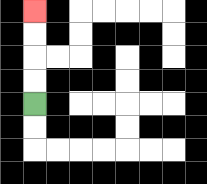{'start': '[1, 4]', 'end': '[1, 0]', 'path_directions': 'U,U,U,U', 'path_coordinates': '[[1, 4], [1, 3], [1, 2], [1, 1], [1, 0]]'}